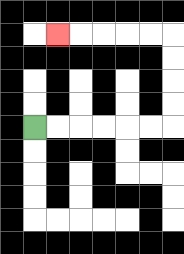{'start': '[1, 5]', 'end': '[2, 1]', 'path_directions': 'R,R,R,R,R,R,U,U,U,U,L,L,L,L,L', 'path_coordinates': '[[1, 5], [2, 5], [3, 5], [4, 5], [5, 5], [6, 5], [7, 5], [7, 4], [7, 3], [7, 2], [7, 1], [6, 1], [5, 1], [4, 1], [3, 1], [2, 1]]'}